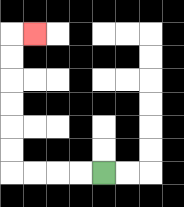{'start': '[4, 7]', 'end': '[1, 1]', 'path_directions': 'L,L,L,L,U,U,U,U,U,U,R', 'path_coordinates': '[[4, 7], [3, 7], [2, 7], [1, 7], [0, 7], [0, 6], [0, 5], [0, 4], [0, 3], [0, 2], [0, 1], [1, 1]]'}